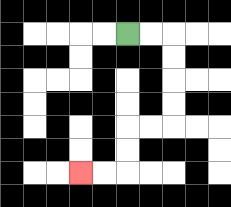{'start': '[5, 1]', 'end': '[3, 7]', 'path_directions': 'R,R,D,D,D,D,L,L,D,D,L,L', 'path_coordinates': '[[5, 1], [6, 1], [7, 1], [7, 2], [7, 3], [7, 4], [7, 5], [6, 5], [5, 5], [5, 6], [5, 7], [4, 7], [3, 7]]'}